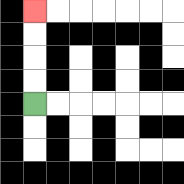{'start': '[1, 4]', 'end': '[1, 0]', 'path_directions': 'U,U,U,U', 'path_coordinates': '[[1, 4], [1, 3], [1, 2], [1, 1], [1, 0]]'}